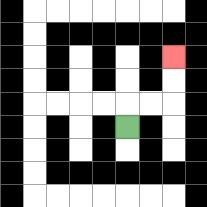{'start': '[5, 5]', 'end': '[7, 2]', 'path_directions': 'U,R,R,U,U', 'path_coordinates': '[[5, 5], [5, 4], [6, 4], [7, 4], [7, 3], [7, 2]]'}